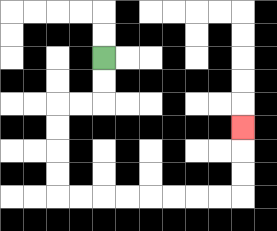{'start': '[4, 2]', 'end': '[10, 5]', 'path_directions': 'D,D,L,L,D,D,D,D,R,R,R,R,R,R,R,R,U,U,U', 'path_coordinates': '[[4, 2], [4, 3], [4, 4], [3, 4], [2, 4], [2, 5], [2, 6], [2, 7], [2, 8], [3, 8], [4, 8], [5, 8], [6, 8], [7, 8], [8, 8], [9, 8], [10, 8], [10, 7], [10, 6], [10, 5]]'}